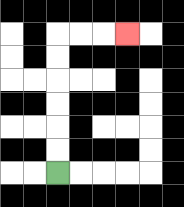{'start': '[2, 7]', 'end': '[5, 1]', 'path_directions': 'U,U,U,U,U,U,R,R,R', 'path_coordinates': '[[2, 7], [2, 6], [2, 5], [2, 4], [2, 3], [2, 2], [2, 1], [3, 1], [4, 1], [5, 1]]'}